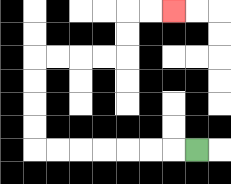{'start': '[8, 6]', 'end': '[7, 0]', 'path_directions': 'L,L,L,L,L,L,L,U,U,U,U,R,R,R,R,U,U,R,R', 'path_coordinates': '[[8, 6], [7, 6], [6, 6], [5, 6], [4, 6], [3, 6], [2, 6], [1, 6], [1, 5], [1, 4], [1, 3], [1, 2], [2, 2], [3, 2], [4, 2], [5, 2], [5, 1], [5, 0], [6, 0], [7, 0]]'}